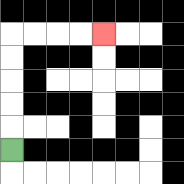{'start': '[0, 6]', 'end': '[4, 1]', 'path_directions': 'U,U,U,U,U,R,R,R,R', 'path_coordinates': '[[0, 6], [0, 5], [0, 4], [0, 3], [0, 2], [0, 1], [1, 1], [2, 1], [3, 1], [4, 1]]'}